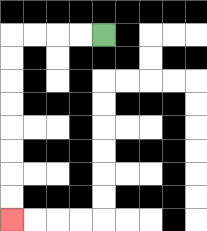{'start': '[4, 1]', 'end': '[0, 9]', 'path_directions': 'L,L,L,L,D,D,D,D,D,D,D,D', 'path_coordinates': '[[4, 1], [3, 1], [2, 1], [1, 1], [0, 1], [0, 2], [0, 3], [0, 4], [0, 5], [0, 6], [0, 7], [0, 8], [0, 9]]'}